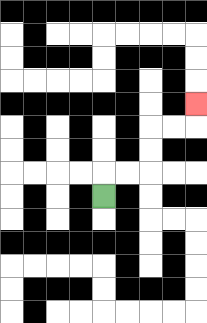{'start': '[4, 8]', 'end': '[8, 4]', 'path_directions': 'U,R,R,U,U,R,R,U', 'path_coordinates': '[[4, 8], [4, 7], [5, 7], [6, 7], [6, 6], [6, 5], [7, 5], [8, 5], [8, 4]]'}